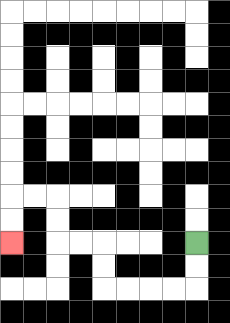{'start': '[8, 10]', 'end': '[0, 10]', 'path_directions': 'D,D,L,L,L,L,U,U,L,L,U,U,L,L,D,D', 'path_coordinates': '[[8, 10], [8, 11], [8, 12], [7, 12], [6, 12], [5, 12], [4, 12], [4, 11], [4, 10], [3, 10], [2, 10], [2, 9], [2, 8], [1, 8], [0, 8], [0, 9], [0, 10]]'}